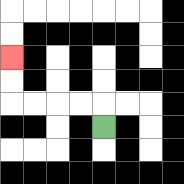{'start': '[4, 5]', 'end': '[0, 2]', 'path_directions': 'U,L,L,L,L,U,U', 'path_coordinates': '[[4, 5], [4, 4], [3, 4], [2, 4], [1, 4], [0, 4], [0, 3], [0, 2]]'}